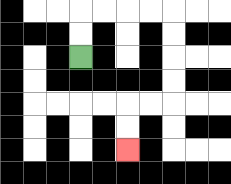{'start': '[3, 2]', 'end': '[5, 6]', 'path_directions': 'U,U,R,R,R,R,D,D,D,D,L,L,D,D', 'path_coordinates': '[[3, 2], [3, 1], [3, 0], [4, 0], [5, 0], [6, 0], [7, 0], [7, 1], [7, 2], [7, 3], [7, 4], [6, 4], [5, 4], [5, 5], [5, 6]]'}